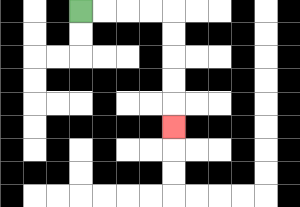{'start': '[3, 0]', 'end': '[7, 5]', 'path_directions': 'R,R,R,R,D,D,D,D,D', 'path_coordinates': '[[3, 0], [4, 0], [5, 0], [6, 0], [7, 0], [7, 1], [7, 2], [7, 3], [7, 4], [7, 5]]'}